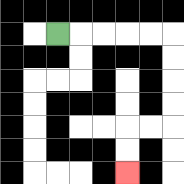{'start': '[2, 1]', 'end': '[5, 7]', 'path_directions': 'R,R,R,R,R,D,D,D,D,L,L,D,D', 'path_coordinates': '[[2, 1], [3, 1], [4, 1], [5, 1], [6, 1], [7, 1], [7, 2], [7, 3], [7, 4], [7, 5], [6, 5], [5, 5], [5, 6], [5, 7]]'}